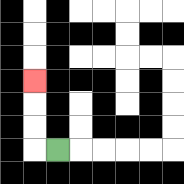{'start': '[2, 6]', 'end': '[1, 3]', 'path_directions': 'L,U,U,U', 'path_coordinates': '[[2, 6], [1, 6], [1, 5], [1, 4], [1, 3]]'}